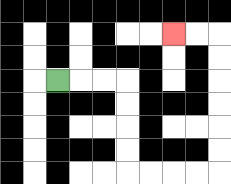{'start': '[2, 3]', 'end': '[7, 1]', 'path_directions': 'R,R,R,D,D,D,D,R,R,R,R,U,U,U,U,U,U,L,L', 'path_coordinates': '[[2, 3], [3, 3], [4, 3], [5, 3], [5, 4], [5, 5], [5, 6], [5, 7], [6, 7], [7, 7], [8, 7], [9, 7], [9, 6], [9, 5], [9, 4], [9, 3], [9, 2], [9, 1], [8, 1], [7, 1]]'}